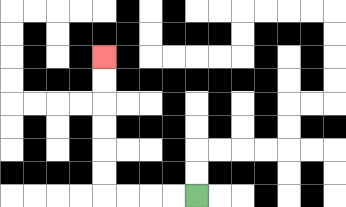{'start': '[8, 8]', 'end': '[4, 2]', 'path_directions': 'L,L,L,L,U,U,U,U,U,U', 'path_coordinates': '[[8, 8], [7, 8], [6, 8], [5, 8], [4, 8], [4, 7], [4, 6], [4, 5], [4, 4], [4, 3], [4, 2]]'}